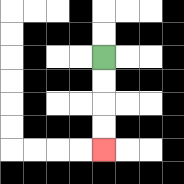{'start': '[4, 2]', 'end': '[4, 6]', 'path_directions': 'D,D,D,D', 'path_coordinates': '[[4, 2], [4, 3], [4, 4], [4, 5], [4, 6]]'}